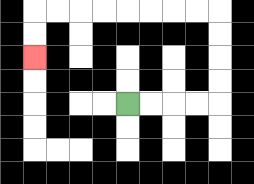{'start': '[5, 4]', 'end': '[1, 2]', 'path_directions': 'R,R,R,R,U,U,U,U,L,L,L,L,L,L,L,L,D,D', 'path_coordinates': '[[5, 4], [6, 4], [7, 4], [8, 4], [9, 4], [9, 3], [9, 2], [9, 1], [9, 0], [8, 0], [7, 0], [6, 0], [5, 0], [4, 0], [3, 0], [2, 0], [1, 0], [1, 1], [1, 2]]'}